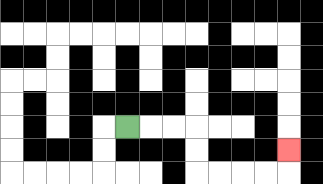{'start': '[5, 5]', 'end': '[12, 6]', 'path_directions': 'R,R,R,D,D,R,R,R,R,U', 'path_coordinates': '[[5, 5], [6, 5], [7, 5], [8, 5], [8, 6], [8, 7], [9, 7], [10, 7], [11, 7], [12, 7], [12, 6]]'}